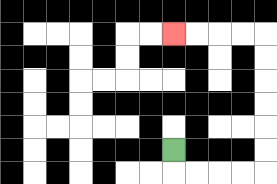{'start': '[7, 6]', 'end': '[7, 1]', 'path_directions': 'D,R,R,R,R,U,U,U,U,U,U,L,L,L,L', 'path_coordinates': '[[7, 6], [7, 7], [8, 7], [9, 7], [10, 7], [11, 7], [11, 6], [11, 5], [11, 4], [11, 3], [11, 2], [11, 1], [10, 1], [9, 1], [8, 1], [7, 1]]'}